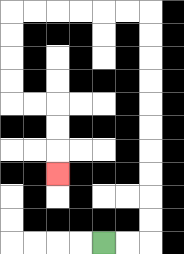{'start': '[4, 10]', 'end': '[2, 7]', 'path_directions': 'R,R,U,U,U,U,U,U,U,U,U,U,L,L,L,L,L,L,D,D,D,D,R,R,D,D,D', 'path_coordinates': '[[4, 10], [5, 10], [6, 10], [6, 9], [6, 8], [6, 7], [6, 6], [6, 5], [6, 4], [6, 3], [6, 2], [6, 1], [6, 0], [5, 0], [4, 0], [3, 0], [2, 0], [1, 0], [0, 0], [0, 1], [0, 2], [0, 3], [0, 4], [1, 4], [2, 4], [2, 5], [2, 6], [2, 7]]'}